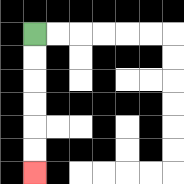{'start': '[1, 1]', 'end': '[1, 7]', 'path_directions': 'D,D,D,D,D,D', 'path_coordinates': '[[1, 1], [1, 2], [1, 3], [1, 4], [1, 5], [1, 6], [1, 7]]'}